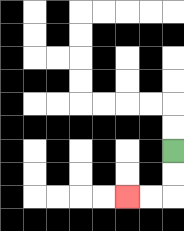{'start': '[7, 6]', 'end': '[5, 8]', 'path_directions': 'D,D,L,L', 'path_coordinates': '[[7, 6], [7, 7], [7, 8], [6, 8], [5, 8]]'}